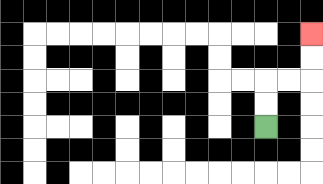{'start': '[11, 5]', 'end': '[13, 1]', 'path_directions': 'U,U,R,R,U,U', 'path_coordinates': '[[11, 5], [11, 4], [11, 3], [12, 3], [13, 3], [13, 2], [13, 1]]'}